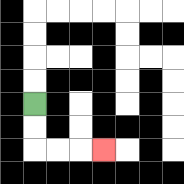{'start': '[1, 4]', 'end': '[4, 6]', 'path_directions': 'D,D,R,R,R', 'path_coordinates': '[[1, 4], [1, 5], [1, 6], [2, 6], [3, 6], [4, 6]]'}